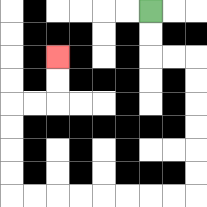{'start': '[6, 0]', 'end': '[2, 2]', 'path_directions': 'D,D,R,R,D,D,D,D,D,D,L,L,L,L,L,L,L,L,U,U,U,U,R,R,U,U', 'path_coordinates': '[[6, 0], [6, 1], [6, 2], [7, 2], [8, 2], [8, 3], [8, 4], [8, 5], [8, 6], [8, 7], [8, 8], [7, 8], [6, 8], [5, 8], [4, 8], [3, 8], [2, 8], [1, 8], [0, 8], [0, 7], [0, 6], [0, 5], [0, 4], [1, 4], [2, 4], [2, 3], [2, 2]]'}